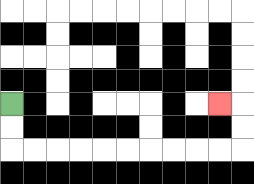{'start': '[0, 4]', 'end': '[9, 4]', 'path_directions': 'D,D,R,R,R,R,R,R,R,R,R,R,U,U,L', 'path_coordinates': '[[0, 4], [0, 5], [0, 6], [1, 6], [2, 6], [3, 6], [4, 6], [5, 6], [6, 6], [7, 6], [8, 6], [9, 6], [10, 6], [10, 5], [10, 4], [9, 4]]'}